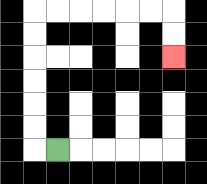{'start': '[2, 6]', 'end': '[7, 2]', 'path_directions': 'L,U,U,U,U,U,U,R,R,R,R,R,R,D,D', 'path_coordinates': '[[2, 6], [1, 6], [1, 5], [1, 4], [1, 3], [1, 2], [1, 1], [1, 0], [2, 0], [3, 0], [4, 0], [5, 0], [6, 0], [7, 0], [7, 1], [7, 2]]'}